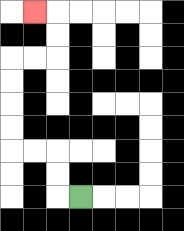{'start': '[3, 8]', 'end': '[1, 0]', 'path_directions': 'L,U,U,L,L,U,U,U,U,R,R,U,U,L', 'path_coordinates': '[[3, 8], [2, 8], [2, 7], [2, 6], [1, 6], [0, 6], [0, 5], [0, 4], [0, 3], [0, 2], [1, 2], [2, 2], [2, 1], [2, 0], [1, 0]]'}